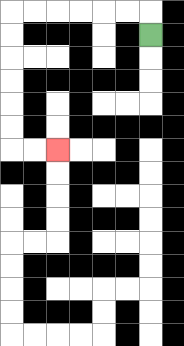{'start': '[6, 1]', 'end': '[2, 6]', 'path_directions': 'U,L,L,L,L,L,L,D,D,D,D,D,D,R,R', 'path_coordinates': '[[6, 1], [6, 0], [5, 0], [4, 0], [3, 0], [2, 0], [1, 0], [0, 0], [0, 1], [0, 2], [0, 3], [0, 4], [0, 5], [0, 6], [1, 6], [2, 6]]'}